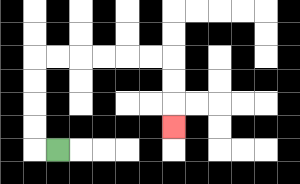{'start': '[2, 6]', 'end': '[7, 5]', 'path_directions': 'L,U,U,U,U,R,R,R,R,R,R,D,D,D', 'path_coordinates': '[[2, 6], [1, 6], [1, 5], [1, 4], [1, 3], [1, 2], [2, 2], [3, 2], [4, 2], [5, 2], [6, 2], [7, 2], [7, 3], [7, 4], [7, 5]]'}